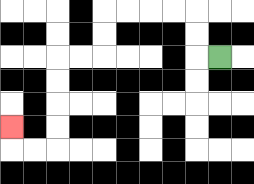{'start': '[9, 2]', 'end': '[0, 5]', 'path_directions': 'L,U,U,L,L,L,L,D,D,L,L,D,D,D,D,L,L,U', 'path_coordinates': '[[9, 2], [8, 2], [8, 1], [8, 0], [7, 0], [6, 0], [5, 0], [4, 0], [4, 1], [4, 2], [3, 2], [2, 2], [2, 3], [2, 4], [2, 5], [2, 6], [1, 6], [0, 6], [0, 5]]'}